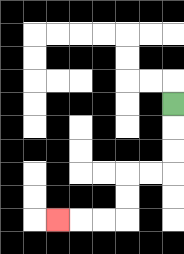{'start': '[7, 4]', 'end': '[2, 9]', 'path_directions': 'D,D,D,L,L,D,D,L,L,L', 'path_coordinates': '[[7, 4], [7, 5], [7, 6], [7, 7], [6, 7], [5, 7], [5, 8], [5, 9], [4, 9], [3, 9], [2, 9]]'}